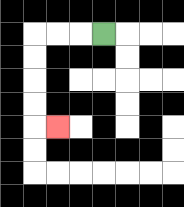{'start': '[4, 1]', 'end': '[2, 5]', 'path_directions': 'L,L,L,D,D,D,D,R', 'path_coordinates': '[[4, 1], [3, 1], [2, 1], [1, 1], [1, 2], [1, 3], [1, 4], [1, 5], [2, 5]]'}